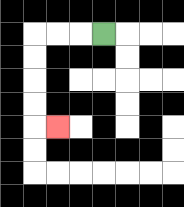{'start': '[4, 1]', 'end': '[2, 5]', 'path_directions': 'L,L,L,D,D,D,D,R', 'path_coordinates': '[[4, 1], [3, 1], [2, 1], [1, 1], [1, 2], [1, 3], [1, 4], [1, 5], [2, 5]]'}